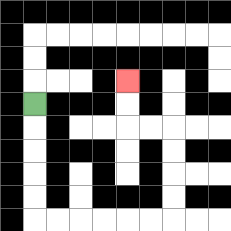{'start': '[1, 4]', 'end': '[5, 3]', 'path_directions': 'D,D,D,D,D,R,R,R,R,R,R,U,U,U,U,L,L,U,U', 'path_coordinates': '[[1, 4], [1, 5], [1, 6], [1, 7], [1, 8], [1, 9], [2, 9], [3, 9], [4, 9], [5, 9], [6, 9], [7, 9], [7, 8], [7, 7], [7, 6], [7, 5], [6, 5], [5, 5], [5, 4], [5, 3]]'}